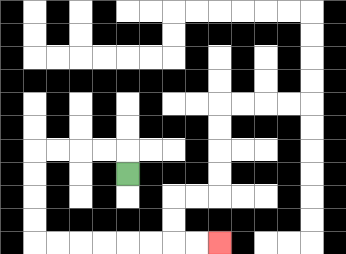{'start': '[5, 7]', 'end': '[9, 10]', 'path_directions': 'U,L,L,L,L,D,D,D,D,R,R,R,R,R,R,R,R', 'path_coordinates': '[[5, 7], [5, 6], [4, 6], [3, 6], [2, 6], [1, 6], [1, 7], [1, 8], [1, 9], [1, 10], [2, 10], [3, 10], [4, 10], [5, 10], [6, 10], [7, 10], [8, 10], [9, 10]]'}